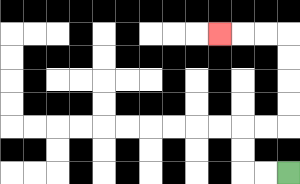{'start': '[12, 7]', 'end': '[9, 1]', 'path_directions': 'L,L,U,U,R,R,U,U,U,U,L,L,L', 'path_coordinates': '[[12, 7], [11, 7], [10, 7], [10, 6], [10, 5], [11, 5], [12, 5], [12, 4], [12, 3], [12, 2], [12, 1], [11, 1], [10, 1], [9, 1]]'}